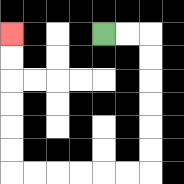{'start': '[4, 1]', 'end': '[0, 1]', 'path_directions': 'R,R,D,D,D,D,D,D,L,L,L,L,L,L,U,U,U,U,U,U', 'path_coordinates': '[[4, 1], [5, 1], [6, 1], [6, 2], [6, 3], [6, 4], [6, 5], [6, 6], [6, 7], [5, 7], [4, 7], [3, 7], [2, 7], [1, 7], [0, 7], [0, 6], [0, 5], [0, 4], [0, 3], [0, 2], [0, 1]]'}